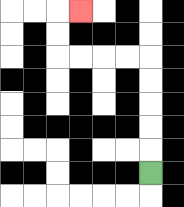{'start': '[6, 7]', 'end': '[3, 0]', 'path_directions': 'U,U,U,U,U,L,L,L,L,U,U,R', 'path_coordinates': '[[6, 7], [6, 6], [6, 5], [6, 4], [6, 3], [6, 2], [5, 2], [4, 2], [3, 2], [2, 2], [2, 1], [2, 0], [3, 0]]'}